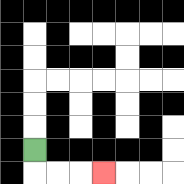{'start': '[1, 6]', 'end': '[4, 7]', 'path_directions': 'D,R,R,R', 'path_coordinates': '[[1, 6], [1, 7], [2, 7], [3, 7], [4, 7]]'}